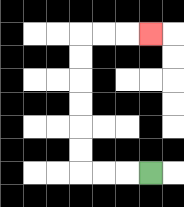{'start': '[6, 7]', 'end': '[6, 1]', 'path_directions': 'L,L,L,U,U,U,U,U,U,R,R,R', 'path_coordinates': '[[6, 7], [5, 7], [4, 7], [3, 7], [3, 6], [3, 5], [3, 4], [3, 3], [3, 2], [3, 1], [4, 1], [5, 1], [6, 1]]'}